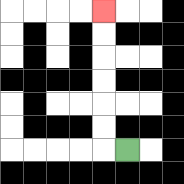{'start': '[5, 6]', 'end': '[4, 0]', 'path_directions': 'L,U,U,U,U,U,U', 'path_coordinates': '[[5, 6], [4, 6], [4, 5], [4, 4], [4, 3], [4, 2], [4, 1], [4, 0]]'}